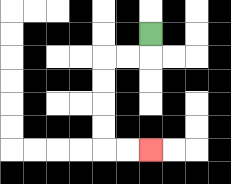{'start': '[6, 1]', 'end': '[6, 6]', 'path_directions': 'D,L,L,D,D,D,D,R,R', 'path_coordinates': '[[6, 1], [6, 2], [5, 2], [4, 2], [4, 3], [4, 4], [4, 5], [4, 6], [5, 6], [6, 6]]'}